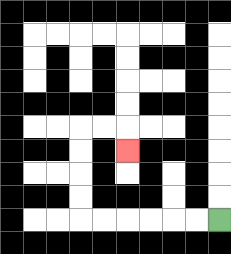{'start': '[9, 9]', 'end': '[5, 6]', 'path_directions': 'L,L,L,L,L,L,U,U,U,U,R,R,D', 'path_coordinates': '[[9, 9], [8, 9], [7, 9], [6, 9], [5, 9], [4, 9], [3, 9], [3, 8], [3, 7], [3, 6], [3, 5], [4, 5], [5, 5], [5, 6]]'}